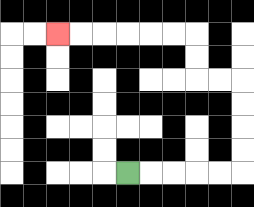{'start': '[5, 7]', 'end': '[2, 1]', 'path_directions': 'R,R,R,R,R,U,U,U,U,L,L,U,U,L,L,L,L,L,L', 'path_coordinates': '[[5, 7], [6, 7], [7, 7], [8, 7], [9, 7], [10, 7], [10, 6], [10, 5], [10, 4], [10, 3], [9, 3], [8, 3], [8, 2], [8, 1], [7, 1], [6, 1], [5, 1], [4, 1], [3, 1], [2, 1]]'}